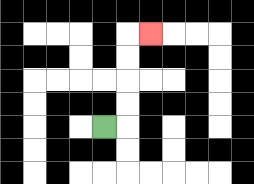{'start': '[4, 5]', 'end': '[6, 1]', 'path_directions': 'R,U,U,U,U,R', 'path_coordinates': '[[4, 5], [5, 5], [5, 4], [5, 3], [5, 2], [5, 1], [6, 1]]'}